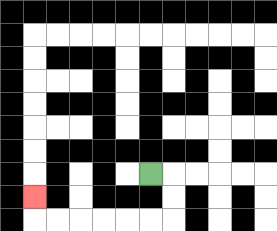{'start': '[6, 7]', 'end': '[1, 8]', 'path_directions': 'R,D,D,L,L,L,L,L,L,U', 'path_coordinates': '[[6, 7], [7, 7], [7, 8], [7, 9], [6, 9], [5, 9], [4, 9], [3, 9], [2, 9], [1, 9], [1, 8]]'}